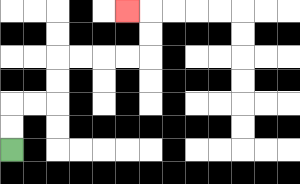{'start': '[0, 6]', 'end': '[5, 0]', 'path_directions': 'U,U,R,R,U,U,R,R,R,R,U,U,L', 'path_coordinates': '[[0, 6], [0, 5], [0, 4], [1, 4], [2, 4], [2, 3], [2, 2], [3, 2], [4, 2], [5, 2], [6, 2], [6, 1], [6, 0], [5, 0]]'}